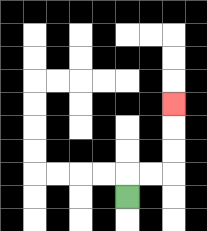{'start': '[5, 8]', 'end': '[7, 4]', 'path_directions': 'U,R,R,U,U,U', 'path_coordinates': '[[5, 8], [5, 7], [6, 7], [7, 7], [7, 6], [7, 5], [7, 4]]'}